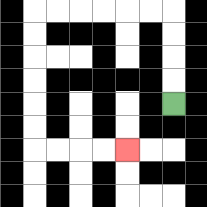{'start': '[7, 4]', 'end': '[5, 6]', 'path_directions': 'U,U,U,U,L,L,L,L,L,L,D,D,D,D,D,D,R,R,R,R', 'path_coordinates': '[[7, 4], [7, 3], [7, 2], [7, 1], [7, 0], [6, 0], [5, 0], [4, 0], [3, 0], [2, 0], [1, 0], [1, 1], [1, 2], [1, 3], [1, 4], [1, 5], [1, 6], [2, 6], [3, 6], [4, 6], [5, 6]]'}